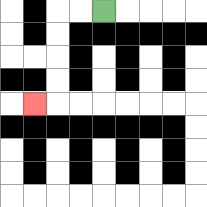{'start': '[4, 0]', 'end': '[1, 4]', 'path_directions': 'L,L,D,D,D,D,L', 'path_coordinates': '[[4, 0], [3, 0], [2, 0], [2, 1], [2, 2], [2, 3], [2, 4], [1, 4]]'}